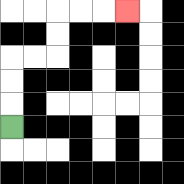{'start': '[0, 5]', 'end': '[5, 0]', 'path_directions': 'U,U,U,R,R,U,U,R,R,R', 'path_coordinates': '[[0, 5], [0, 4], [0, 3], [0, 2], [1, 2], [2, 2], [2, 1], [2, 0], [3, 0], [4, 0], [5, 0]]'}